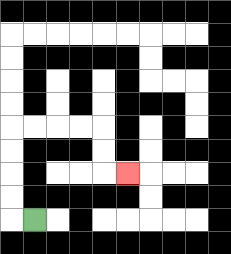{'start': '[1, 9]', 'end': '[5, 7]', 'path_directions': 'L,U,U,U,U,R,R,R,R,D,D,R', 'path_coordinates': '[[1, 9], [0, 9], [0, 8], [0, 7], [0, 6], [0, 5], [1, 5], [2, 5], [3, 5], [4, 5], [4, 6], [4, 7], [5, 7]]'}